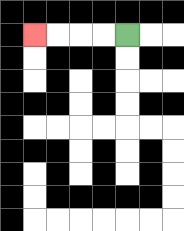{'start': '[5, 1]', 'end': '[1, 1]', 'path_directions': 'L,L,L,L', 'path_coordinates': '[[5, 1], [4, 1], [3, 1], [2, 1], [1, 1]]'}